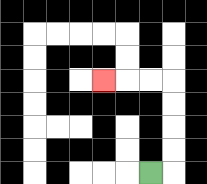{'start': '[6, 7]', 'end': '[4, 3]', 'path_directions': 'R,U,U,U,U,L,L,L', 'path_coordinates': '[[6, 7], [7, 7], [7, 6], [7, 5], [7, 4], [7, 3], [6, 3], [5, 3], [4, 3]]'}